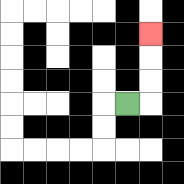{'start': '[5, 4]', 'end': '[6, 1]', 'path_directions': 'R,U,U,U', 'path_coordinates': '[[5, 4], [6, 4], [6, 3], [6, 2], [6, 1]]'}